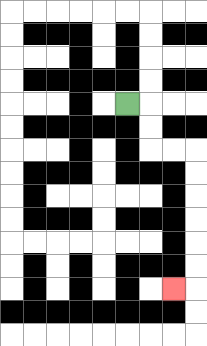{'start': '[5, 4]', 'end': '[7, 12]', 'path_directions': 'R,D,D,R,R,D,D,D,D,D,D,L', 'path_coordinates': '[[5, 4], [6, 4], [6, 5], [6, 6], [7, 6], [8, 6], [8, 7], [8, 8], [8, 9], [8, 10], [8, 11], [8, 12], [7, 12]]'}